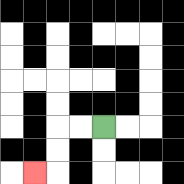{'start': '[4, 5]', 'end': '[1, 7]', 'path_directions': 'L,L,D,D,L', 'path_coordinates': '[[4, 5], [3, 5], [2, 5], [2, 6], [2, 7], [1, 7]]'}